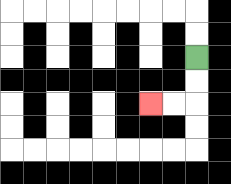{'start': '[8, 2]', 'end': '[6, 4]', 'path_directions': 'D,D,L,L', 'path_coordinates': '[[8, 2], [8, 3], [8, 4], [7, 4], [6, 4]]'}